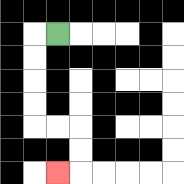{'start': '[2, 1]', 'end': '[2, 7]', 'path_directions': 'L,D,D,D,D,R,R,D,D,L', 'path_coordinates': '[[2, 1], [1, 1], [1, 2], [1, 3], [1, 4], [1, 5], [2, 5], [3, 5], [3, 6], [3, 7], [2, 7]]'}